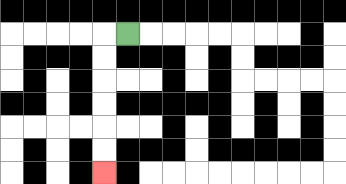{'start': '[5, 1]', 'end': '[4, 7]', 'path_directions': 'L,D,D,D,D,D,D', 'path_coordinates': '[[5, 1], [4, 1], [4, 2], [4, 3], [4, 4], [4, 5], [4, 6], [4, 7]]'}